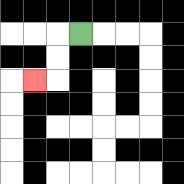{'start': '[3, 1]', 'end': '[1, 3]', 'path_directions': 'L,D,D,L', 'path_coordinates': '[[3, 1], [2, 1], [2, 2], [2, 3], [1, 3]]'}